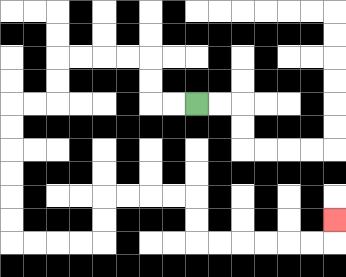{'start': '[8, 4]', 'end': '[14, 9]', 'path_directions': 'L,L,U,U,L,L,L,L,D,D,L,L,D,D,D,D,D,D,R,R,R,R,U,U,R,R,R,R,D,D,R,R,R,R,R,R,U', 'path_coordinates': '[[8, 4], [7, 4], [6, 4], [6, 3], [6, 2], [5, 2], [4, 2], [3, 2], [2, 2], [2, 3], [2, 4], [1, 4], [0, 4], [0, 5], [0, 6], [0, 7], [0, 8], [0, 9], [0, 10], [1, 10], [2, 10], [3, 10], [4, 10], [4, 9], [4, 8], [5, 8], [6, 8], [7, 8], [8, 8], [8, 9], [8, 10], [9, 10], [10, 10], [11, 10], [12, 10], [13, 10], [14, 10], [14, 9]]'}